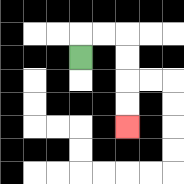{'start': '[3, 2]', 'end': '[5, 5]', 'path_directions': 'U,R,R,D,D,D,D', 'path_coordinates': '[[3, 2], [3, 1], [4, 1], [5, 1], [5, 2], [5, 3], [5, 4], [5, 5]]'}